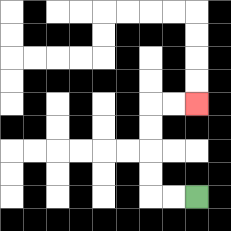{'start': '[8, 8]', 'end': '[8, 4]', 'path_directions': 'L,L,U,U,U,U,R,R', 'path_coordinates': '[[8, 8], [7, 8], [6, 8], [6, 7], [6, 6], [6, 5], [6, 4], [7, 4], [8, 4]]'}